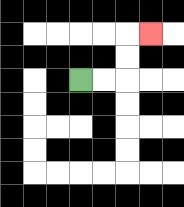{'start': '[3, 3]', 'end': '[6, 1]', 'path_directions': 'R,R,U,U,R', 'path_coordinates': '[[3, 3], [4, 3], [5, 3], [5, 2], [5, 1], [6, 1]]'}